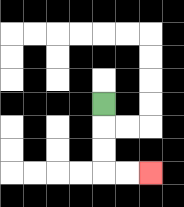{'start': '[4, 4]', 'end': '[6, 7]', 'path_directions': 'D,D,D,R,R', 'path_coordinates': '[[4, 4], [4, 5], [4, 6], [4, 7], [5, 7], [6, 7]]'}